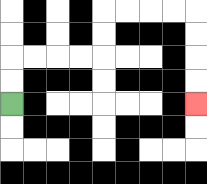{'start': '[0, 4]', 'end': '[8, 4]', 'path_directions': 'U,U,R,R,R,R,U,U,R,R,R,R,D,D,D,D', 'path_coordinates': '[[0, 4], [0, 3], [0, 2], [1, 2], [2, 2], [3, 2], [4, 2], [4, 1], [4, 0], [5, 0], [6, 0], [7, 0], [8, 0], [8, 1], [8, 2], [8, 3], [8, 4]]'}